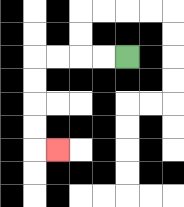{'start': '[5, 2]', 'end': '[2, 6]', 'path_directions': 'L,L,L,L,D,D,D,D,R', 'path_coordinates': '[[5, 2], [4, 2], [3, 2], [2, 2], [1, 2], [1, 3], [1, 4], [1, 5], [1, 6], [2, 6]]'}